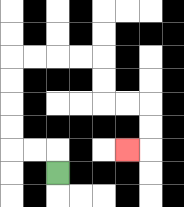{'start': '[2, 7]', 'end': '[5, 6]', 'path_directions': 'U,L,L,U,U,U,U,R,R,R,R,D,D,R,R,D,D,L', 'path_coordinates': '[[2, 7], [2, 6], [1, 6], [0, 6], [0, 5], [0, 4], [0, 3], [0, 2], [1, 2], [2, 2], [3, 2], [4, 2], [4, 3], [4, 4], [5, 4], [6, 4], [6, 5], [6, 6], [5, 6]]'}